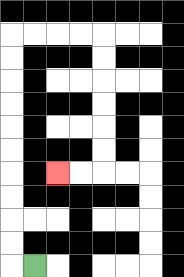{'start': '[1, 11]', 'end': '[2, 7]', 'path_directions': 'L,U,U,U,U,U,U,U,U,U,U,R,R,R,R,D,D,D,D,D,D,L,L', 'path_coordinates': '[[1, 11], [0, 11], [0, 10], [0, 9], [0, 8], [0, 7], [0, 6], [0, 5], [0, 4], [0, 3], [0, 2], [0, 1], [1, 1], [2, 1], [3, 1], [4, 1], [4, 2], [4, 3], [4, 4], [4, 5], [4, 6], [4, 7], [3, 7], [2, 7]]'}